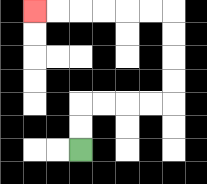{'start': '[3, 6]', 'end': '[1, 0]', 'path_directions': 'U,U,R,R,R,R,U,U,U,U,L,L,L,L,L,L', 'path_coordinates': '[[3, 6], [3, 5], [3, 4], [4, 4], [5, 4], [6, 4], [7, 4], [7, 3], [7, 2], [7, 1], [7, 0], [6, 0], [5, 0], [4, 0], [3, 0], [2, 0], [1, 0]]'}